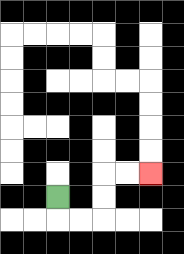{'start': '[2, 8]', 'end': '[6, 7]', 'path_directions': 'D,R,R,U,U,R,R', 'path_coordinates': '[[2, 8], [2, 9], [3, 9], [4, 9], [4, 8], [4, 7], [5, 7], [6, 7]]'}